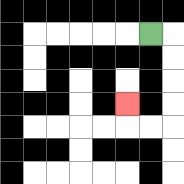{'start': '[6, 1]', 'end': '[5, 4]', 'path_directions': 'R,D,D,D,D,L,L,U', 'path_coordinates': '[[6, 1], [7, 1], [7, 2], [7, 3], [7, 4], [7, 5], [6, 5], [5, 5], [5, 4]]'}